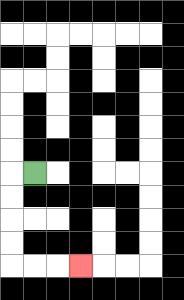{'start': '[1, 7]', 'end': '[3, 11]', 'path_directions': 'L,D,D,D,D,R,R,R', 'path_coordinates': '[[1, 7], [0, 7], [0, 8], [0, 9], [0, 10], [0, 11], [1, 11], [2, 11], [3, 11]]'}